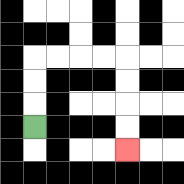{'start': '[1, 5]', 'end': '[5, 6]', 'path_directions': 'U,U,U,R,R,R,R,D,D,D,D', 'path_coordinates': '[[1, 5], [1, 4], [1, 3], [1, 2], [2, 2], [3, 2], [4, 2], [5, 2], [5, 3], [5, 4], [5, 5], [5, 6]]'}